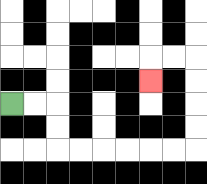{'start': '[0, 4]', 'end': '[6, 3]', 'path_directions': 'R,R,D,D,R,R,R,R,R,R,U,U,U,U,L,L,D', 'path_coordinates': '[[0, 4], [1, 4], [2, 4], [2, 5], [2, 6], [3, 6], [4, 6], [5, 6], [6, 6], [7, 6], [8, 6], [8, 5], [8, 4], [8, 3], [8, 2], [7, 2], [6, 2], [6, 3]]'}